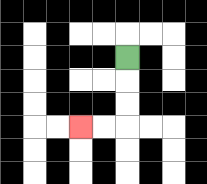{'start': '[5, 2]', 'end': '[3, 5]', 'path_directions': 'D,D,D,L,L', 'path_coordinates': '[[5, 2], [5, 3], [5, 4], [5, 5], [4, 5], [3, 5]]'}